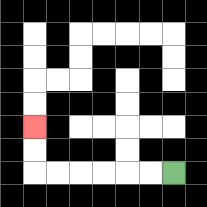{'start': '[7, 7]', 'end': '[1, 5]', 'path_directions': 'L,L,L,L,L,L,U,U', 'path_coordinates': '[[7, 7], [6, 7], [5, 7], [4, 7], [3, 7], [2, 7], [1, 7], [1, 6], [1, 5]]'}